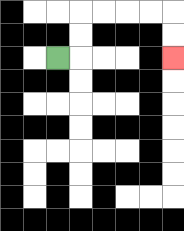{'start': '[2, 2]', 'end': '[7, 2]', 'path_directions': 'R,U,U,R,R,R,R,D,D', 'path_coordinates': '[[2, 2], [3, 2], [3, 1], [3, 0], [4, 0], [5, 0], [6, 0], [7, 0], [7, 1], [7, 2]]'}